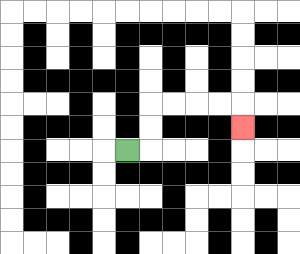{'start': '[5, 6]', 'end': '[10, 5]', 'path_directions': 'R,U,U,R,R,R,R,D', 'path_coordinates': '[[5, 6], [6, 6], [6, 5], [6, 4], [7, 4], [8, 4], [9, 4], [10, 4], [10, 5]]'}